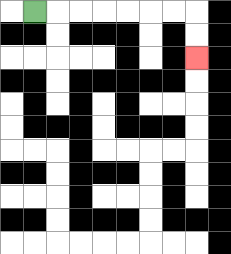{'start': '[1, 0]', 'end': '[8, 2]', 'path_directions': 'R,R,R,R,R,R,R,D,D', 'path_coordinates': '[[1, 0], [2, 0], [3, 0], [4, 0], [5, 0], [6, 0], [7, 0], [8, 0], [8, 1], [8, 2]]'}